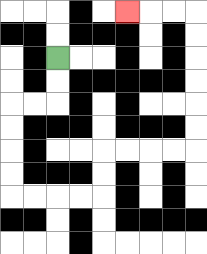{'start': '[2, 2]', 'end': '[5, 0]', 'path_directions': 'D,D,L,L,D,D,D,D,R,R,R,R,U,U,R,R,R,R,U,U,U,U,U,U,L,L,L', 'path_coordinates': '[[2, 2], [2, 3], [2, 4], [1, 4], [0, 4], [0, 5], [0, 6], [0, 7], [0, 8], [1, 8], [2, 8], [3, 8], [4, 8], [4, 7], [4, 6], [5, 6], [6, 6], [7, 6], [8, 6], [8, 5], [8, 4], [8, 3], [8, 2], [8, 1], [8, 0], [7, 0], [6, 0], [5, 0]]'}